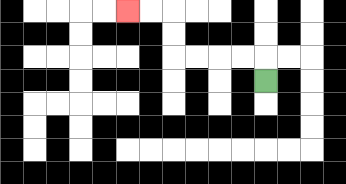{'start': '[11, 3]', 'end': '[5, 0]', 'path_directions': 'U,L,L,L,L,U,U,L,L', 'path_coordinates': '[[11, 3], [11, 2], [10, 2], [9, 2], [8, 2], [7, 2], [7, 1], [7, 0], [6, 0], [5, 0]]'}